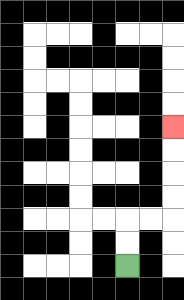{'start': '[5, 11]', 'end': '[7, 5]', 'path_directions': 'U,U,R,R,U,U,U,U', 'path_coordinates': '[[5, 11], [5, 10], [5, 9], [6, 9], [7, 9], [7, 8], [7, 7], [7, 6], [7, 5]]'}